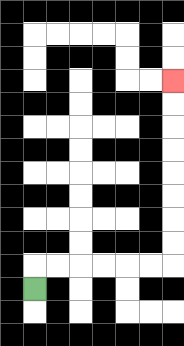{'start': '[1, 12]', 'end': '[7, 3]', 'path_directions': 'U,R,R,R,R,R,R,U,U,U,U,U,U,U,U', 'path_coordinates': '[[1, 12], [1, 11], [2, 11], [3, 11], [4, 11], [5, 11], [6, 11], [7, 11], [7, 10], [7, 9], [7, 8], [7, 7], [7, 6], [7, 5], [7, 4], [7, 3]]'}